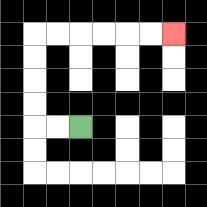{'start': '[3, 5]', 'end': '[7, 1]', 'path_directions': 'L,L,U,U,U,U,R,R,R,R,R,R', 'path_coordinates': '[[3, 5], [2, 5], [1, 5], [1, 4], [1, 3], [1, 2], [1, 1], [2, 1], [3, 1], [4, 1], [5, 1], [6, 1], [7, 1]]'}